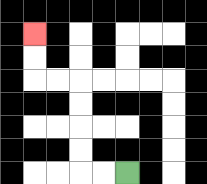{'start': '[5, 7]', 'end': '[1, 1]', 'path_directions': 'L,L,U,U,U,U,L,L,U,U', 'path_coordinates': '[[5, 7], [4, 7], [3, 7], [3, 6], [3, 5], [3, 4], [3, 3], [2, 3], [1, 3], [1, 2], [1, 1]]'}